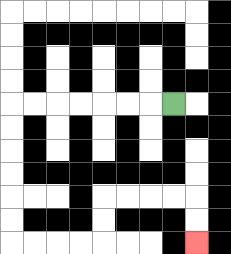{'start': '[7, 4]', 'end': '[8, 10]', 'path_directions': 'L,L,L,L,L,L,L,D,D,D,D,D,D,R,R,R,R,U,U,R,R,R,R,D,D', 'path_coordinates': '[[7, 4], [6, 4], [5, 4], [4, 4], [3, 4], [2, 4], [1, 4], [0, 4], [0, 5], [0, 6], [0, 7], [0, 8], [0, 9], [0, 10], [1, 10], [2, 10], [3, 10], [4, 10], [4, 9], [4, 8], [5, 8], [6, 8], [7, 8], [8, 8], [8, 9], [8, 10]]'}